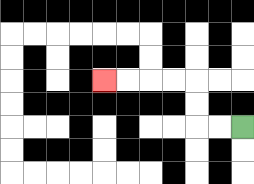{'start': '[10, 5]', 'end': '[4, 3]', 'path_directions': 'L,L,U,U,L,L,L,L', 'path_coordinates': '[[10, 5], [9, 5], [8, 5], [8, 4], [8, 3], [7, 3], [6, 3], [5, 3], [4, 3]]'}